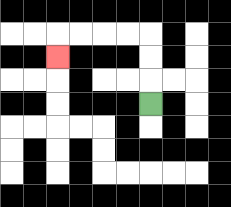{'start': '[6, 4]', 'end': '[2, 2]', 'path_directions': 'U,U,U,L,L,L,L,D', 'path_coordinates': '[[6, 4], [6, 3], [6, 2], [6, 1], [5, 1], [4, 1], [3, 1], [2, 1], [2, 2]]'}